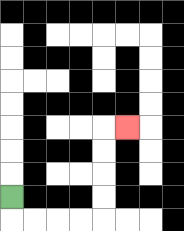{'start': '[0, 8]', 'end': '[5, 5]', 'path_directions': 'D,R,R,R,R,U,U,U,U,R', 'path_coordinates': '[[0, 8], [0, 9], [1, 9], [2, 9], [3, 9], [4, 9], [4, 8], [4, 7], [4, 6], [4, 5], [5, 5]]'}